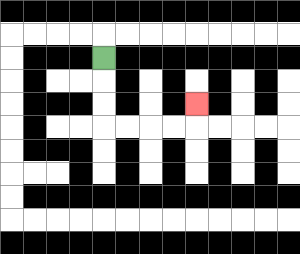{'start': '[4, 2]', 'end': '[8, 4]', 'path_directions': 'D,D,D,R,R,R,R,U', 'path_coordinates': '[[4, 2], [4, 3], [4, 4], [4, 5], [5, 5], [6, 5], [7, 5], [8, 5], [8, 4]]'}